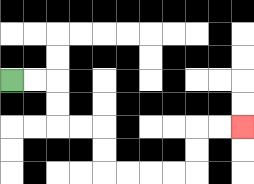{'start': '[0, 3]', 'end': '[10, 5]', 'path_directions': 'R,R,D,D,R,R,D,D,R,R,R,R,U,U,R,R', 'path_coordinates': '[[0, 3], [1, 3], [2, 3], [2, 4], [2, 5], [3, 5], [4, 5], [4, 6], [4, 7], [5, 7], [6, 7], [7, 7], [8, 7], [8, 6], [8, 5], [9, 5], [10, 5]]'}